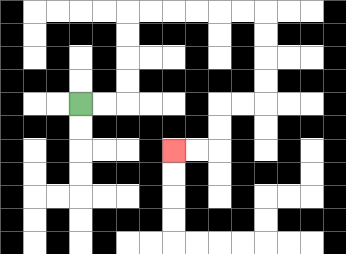{'start': '[3, 4]', 'end': '[7, 6]', 'path_directions': 'R,R,U,U,U,U,R,R,R,R,R,R,D,D,D,D,L,L,D,D,L,L', 'path_coordinates': '[[3, 4], [4, 4], [5, 4], [5, 3], [5, 2], [5, 1], [5, 0], [6, 0], [7, 0], [8, 0], [9, 0], [10, 0], [11, 0], [11, 1], [11, 2], [11, 3], [11, 4], [10, 4], [9, 4], [9, 5], [9, 6], [8, 6], [7, 6]]'}